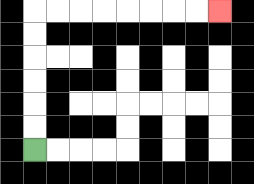{'start': '[1, 6]', 'end': '[9, 0]', 'path_directions': 'U,U,U,U,U,U,R,R,R,R,R,R,R,R', 'path_coordinates': '[[1, 6], [1, 5], [1, 4], [1, 3], [1, 2], [1, 1], [1, 0], [2, 0], [3, 0], [4, 0], [5, 0], [6, 0], [7, 0], [8, 0], [9, 0]]'}